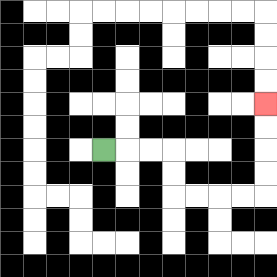{'start': '[4, 6]', 'end': '[11, 4]', 'path_directions': 'R,R,R,D,D,R,R,R,R,U,U,U,U', 'path_coordinates': '[[4, 6], [5, 6], [6, 6], [7, 6], [7, 7], [7, 8], [8, 8], [9, 8], [10, 8], [11, 8], [11, 7], [11, 6], [11, 5], [11, 4]]'}